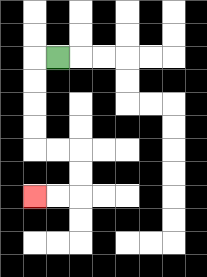{'start': '[2, 2]', 'end': '[1, 8]', 'path_directions': 'L,D,D,D,D,R,R,D,D,L,L', 'path_coordinates': '[[2, 2], [1, 2], [1, 3], [1, 4], [1, 5], [1, 6], [2, 6], [3, 6], [3, 7], [3, 8], [2, 8], [1, 8]]'}